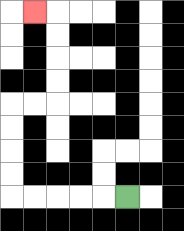{'start': '[5, 8]', 'end': '[1, 0]', 'path_directions': 'L,L,L,L,L,U,U,U,U,R,R,U,U,U,U,L', 'path_coordinates': '[[5, 8], [4, 8], [3, 8], [2, 8], [1, 8], [0, 8], [0, 7], [0, 6], [0, 5], [0, 4], [1, 4], [2, 4], [2, 3], [2, 2], [2, 1], [2, 0], [1, 0]]'}